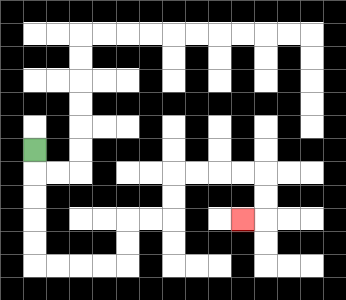{'start': '[1, 6]', 'end': '[10, 9]', 'path_directions': 'D,D,D,D,D,R,R,R,R,U,U,R,R,U,U,R,R,R,R,D,D,L', 'path_coordinates': '[[1, 6], [1, 7], [1, 8], [1, 9], [1, 10], [1, 11], [2, 11], [3, 11], [4, 11], [5, 11], [5, 10], [5, 9], [6, 9], [7, 9], [7, 8], [7, 7], [8, 7], [9, 7], [10, 7], [11, 7], [11, 8], [11, 9], [10, 9]]'}